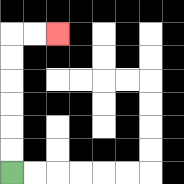{'start': '[0, 7]', 'end': '[2, 1]', 'path_directions': 'U,U,U,U,U,U,R,R', 'path_coordinates': '[[0, 7], [0, 6], [0, 5], [0, 4], [0, 3], [0, 2], [0, 1], [1, 1], [2, 1]]'}